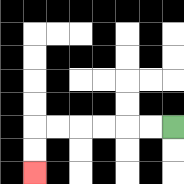{'start': '[7, 5]', 'end': '[1, 7]', 'path_directions': 'L,L,L,L,L,L,D,D', 'path_coordinates': '[[7, 5], [6, 5], [5, 5], [4, 5], [3, 5], [2, 5], [1, 5], [1, 6], [1, 7]]'}